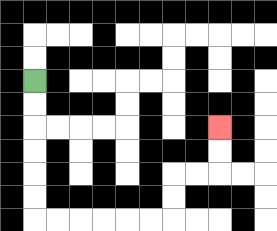{'start': '[1, 3]', 'end': '[9, 5]', 'path_directions': 'D,D,D,D,D,D,R,R,R,R,R,R,U,U,R,R,U,U', 'path_coordinates': '[[1, 3], [1, 4], [1, 5], [1, 6], [1, 7], [1, 8], [1, 9], [2, 9], [3, 9], [4, 9], [5, 9], [6, 9], [7, 9], [7, 8], [7, 7], [8, 7], [9, 7], [9, 6], [9, 5]]'}